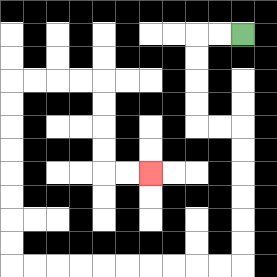{'start': '[10, 1]', 'end': '[6, 7]', 'path_directions': 'L,L,D,D,D,D,R,R,D,D,D,D,D,D,L,L,L,L,L,L,L,L,L,L,U,U,U,U,U,U,U,U,R,R,R,R,D,D,D,D,R,R', 'path_coordinates': '[[10, 1], [9, 1], [8, 1], [8, 2], [8, 3], [8, 4], [8, 5], [9, 5], [10, 5], [10, 6], [10, 7], [10, 8], [10, 9], [10, 10], [10, 11], [9, 11], [8, 11], [7, 11], [6, 11], [5, 11], [4, 11], [3, 11], [2, 11], [1, 11], [0, 11], [0, 10], [0, 9], [0, 8], [0, 7], [0, 6], [0, 5], [0, 4], [0, 3], [1, 3], [2, 3], [3, 3], [4, 3], [4, 4], [4, 5], [4, 6], [4, 7], [5, 7], [6, 7]]'}